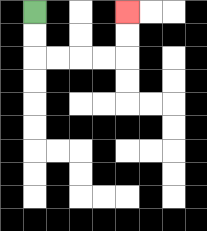{'start': '[1, 0]', 'end': '[5, 0]', 'path_directions': 'D,D,R,R,R,R,U,U', 'path_coordinates': '[[1, 0], [1, 1], [1, 2], [2, 2], [3, 2], [4, 2], [5, 2], [5, 1], [5, 0]]'}